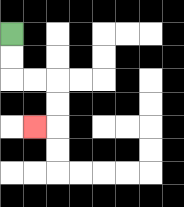{'start': '[0, 1]', 'end': '[1, 5]', 'path_directions': 'D,D,R,R,D,D,L', 'path_coordinates': '[[0, 1], [0, 2], [0, 3], [1, 3], [2, 3], [2, 4], [2, 5], [1, 5]]'}